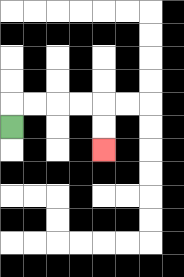{'start': '[0, 5]', 'end': '[4, 6]', 'path_directions': 'U,R,R,R,R,D,D', 'path_coordinates': '[[0, 5], [0, 4], [1, 4], [2, 4], [3, 4], [4, 4], [4, 5], [4, 6]]'}